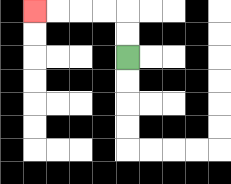{'start': '[5, 2]', 'end': '[1, 0]', 'path_directions': 'U,U,L,L,L,L', 'path_coordinates': '[[5, 2], [5, 1], [5, 0], [4, 0], [3, 0], [2, 0], [1, 0]]'}